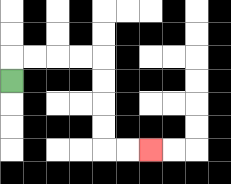{'start': '[0, 3]', 'end': '[6, 6]', 'path_directions': 'U,R,R,R,R,D,D,D,D,R,R', 'path_coordinates': '[[0, 3], [0, 2], [1, 2], [2, 2], [3, 2], [4, 2], [4, 3], [4, 4], [4, 5], [4, 6], [5, 6], [6, 6]]'}